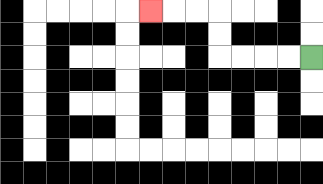{'start': '[13, 2]', 'end': '[6, 0]', 'path_directions': 'L,L,L,L,U,U,L,L,L', 'path_coordinates': '[[13, 2], [12, 2], [11, 2], [10, 2], [9, 2], [9, 1], [9, 0], [8, 0], [7, 0], [6, 0]]'}